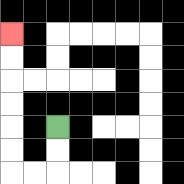{'start': '[2, 5]', 'end': '[0, 1]', 'path_directions': 'D,D,L,L,U,U,U,U,U,U', 'path_coordinates': '[[2, 5], [2, 6], [2, 7], [1, 7], [0, 7], [0, 6], [0, 5], [0, 4], [0, 3], [0, 2], [0, 1]]'}